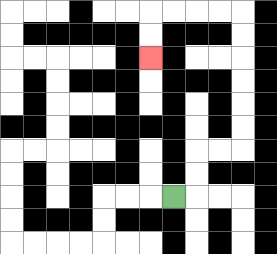{'start': '[7, 8]', 'end': '[6, 2]', 'path_directions': 'R,U,U,R,R,U,U,U,U,U,U,L,L,L,L,D,D', 'path_coordinates': '[[7, 8], [8, 8], [8, 7], [8, 6], [9, 6], [10, 6], [10, 5], [10, 4], [10, 3], [10, 2], [10, 1], [10, 0], [9, 0], [8, 0], [7, 0], [6, 0], [6, 1], [6, 2]]'}